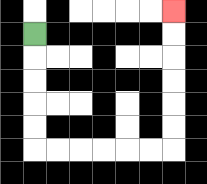{'start': '[1, 1]', 'end': '[7, 0]', 'path_directions': 'D,D,D,D,D,R,R,R,R,R,R,U,U,U,U,U,U', 'path_coordinates': '[[1, 1], [1, 2], [1, 3], [1, 4], [1, 5], [1, 6], [2, 6], [3, 6], [4, 6], [5, 6], [6, 6], [7, 6], [7, 5], [7, 4], [7, 3], [7, 2], [7, 1], [7, 0]]'}